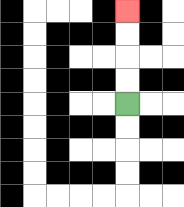{'start': '[5, 4]', 'end': '[5, 0]', 'path_directions': 'U,U,U,U', 'path_coordinates': '[[5, 4], [5, 3], [5, 2], [5, 1], [5, 0]]'}